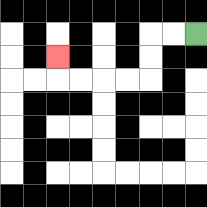{'start': '[8, 1]', 'end': '[2, 2]', 'path_directions': 'L,L,D,D,L,L,L,L,U', 'path_coordinates': '[[8, 1], [7, 1], [6, 1], [6, 2], [6, 3], [5, 3], [4, 3], [3, 3], [2, 3], [2, 2]]'}